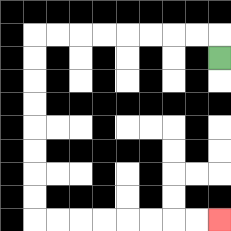{'start': '[9, 2]', 'end': '[9, 9]', 'path_directions': 'U,L,L,L,L,L,L,L,L,D,D,D,D,D,D,D,D,R,R,R,R,R,R,R,R', 'path_coordinates': '[[9, 2], [9, 1], [8, 1], [7, 1], [6, 1], [5, 1], [4, 1], [3, 1], [2, 1], [1, 1], [1, 2], [1, 3], [1, 4], [1, 5], [1, 6], [1, 7], [1, 8], [1, 9], [2, 9], [3, 9], [4, 9], [5, 9], [6, 9], [7, 9], [8, 9], [9, 9]]'}